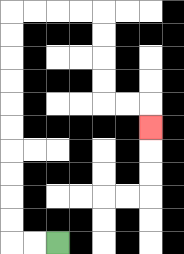{'start': '[2, 10]', 'end': '[6, 5]', 'path_directions': 'L,L,U,U,U,U,U,U,U,U,U,U,R,R,R,R,D,D,D,D,R,R,D', 'path_coordinates': '[[2, 10], [1, 10], [0, 10], [0, 9], [0, 8], [0, 7], [0, 6], [0, 5], [0, 4], [0, 3], [0, 2], [0, 1], [0, 0], [1, 0], [2, 0], [3, 0], [4, 0], [4, 1], [4, 2], [4, 3], [4, 4], [5, 4], [6, 4], [6, 5]]'}